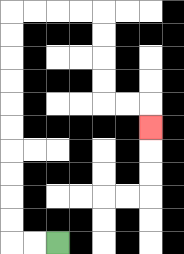{'start': '[2, 10]', 'end': '[6, 5]', 'path_directions': 'L,L,U,U,U,U,U,U,U,U,U,U,R,R,R,R,D,D,D,D,R,R,D', 'path_coordinates': '[[2, 10], [1, 10], [0, 10], [0, 9], [0, 8], [0, 7], [0, 6], [0, 5], [0, 4], [0, 3], [0, 2], [0, 1], [0, 0], [1, 0], [2, 0], [3, 0], [4, 0], [4, 1], [4, 2], [4, 3], [4, 4], [5, 4], [6, 4], [6, 5]]'}